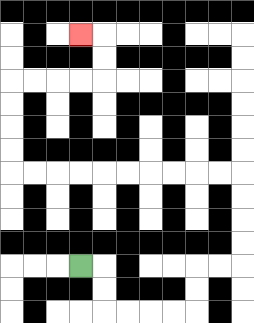{'start': '[3, 11]', 'end': '[3, 1]', 'path_directions': 'R,D,D,R,R,R,R,U,U,R,R,U,U,U,U,L,L,L,L,L,L,L,L,L,L,U,U,U,U,R,R,R,R,U,U,L', 'path_coordinates': '[[3, 11], [4, 11], [4, 12], [4, 13], [5, 13], [6, 13], [7, 13], [8, 13], [8, 12], [8, 11], [9, 11], [10, 11], [10, 10], [10, 9], [10, 8], [10, 7], [9, 7], [8, 7], [7, 7], [6, 7], [5, 7], [4, 7], [3, 7], [2, 7], [1, 7], [0, 7], [0, 6], [0, 5], [0, 4], [0, 3], [1, 3], [2, 3], [3, 3], [4, 3], [4, 2], [4, 1], [3, 1]]'}